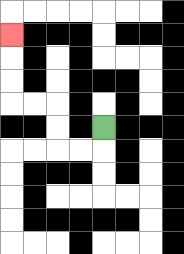{'start': '[4, 5]', 'end': '[0, 1]', 'path_directions': 'D,L,L,U,U,L,L,U,U,U', 'path_coordinates': '[[4, 5], [4, 6], [3, 6], [2, 6], [2, 5], [2, 4], [1, 4], [0, 4], [0, 3], [0, 2], [0, 1]]'}